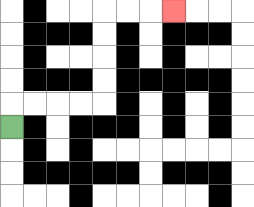{'start': '[0, 5]', 'end': '[7, 0]', 'path_directions': 'U,R,R,R,R,U,U,U,U,R,R,R', 'path_coordinates': '[[0, 5], [0, 4], [1, 4], [2, 4], [3, 4], [4, 4], [4, 3], [4, 2], [4, 1], [4, 0], [5, 0], [6, 0], [7, 0]]'}